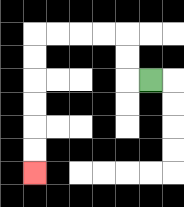{'start': '[6, 3]', 'end': '[1, 7]', 'path_directions': 'L,U,U,L,L,L,L,D,D,D,D,D,D', 'path_coordinates': '[[6, 3], [5, 3], [5, 2], [5, 1], [4, 1], [3, 1], [2, 1], [1, 1], [1, 2], [1, 3], [1, 4], [1, 5], [1, 6], [1, 7]]'}